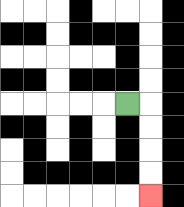{'start': '[5, 4]', 'end': '[6, 8]', 'path_directions': 'R,D,D,D,D', 'path_coordinates': '[[5, 4], [6, 4], [6, 5], [6, 6], [6, 7], [6, 8]]'}